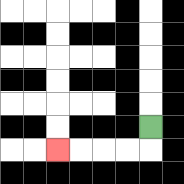{'start': '[6, 5]', 'end': '[2, 6]', 'path_directions': 'D,L,L,L,L', 'path_coordinates': '[[6, 5], [6, 6], [5, 6], [4, 6], [3, 6], [2, 6]]'}